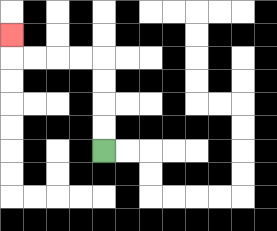{'start': '[4, 6]', 'end': '[0, 1]', 'path_directions': 'U,U,U,U,L,L,L,L,U', 'path_coordinates': '[[4, 6], [4, 5], [4, 4], [4, 3], [4, 2], [3, 2], [2, 2], [1, 2], [0, 2], [0, 1]]'}